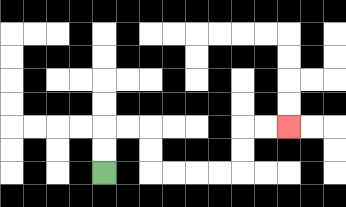{'start': '[4, 7]', 'end': '[12, 5]', 'path_directions': 'U,U,R,R,D,D,R,R,R,R,U,U,R,R', 'path_coordinates': '[[4, 7], [4, 6], [4, 5], [5, 5], [6, 5], [6, 6], [6, 7], [7, 7], [8, 7], [9, 7], [10, 7], [10, 6], [10, 5], [11, 5], [12, 5]]'}